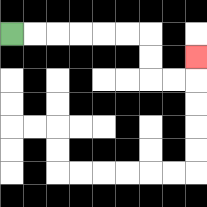{'start': '[0, 1]', 'end': '[8, 2]', 'path_directions': 'R,R,R,R,R,R,D,D,R,R,U', 'path_coordinates': '[[0, 1], [1, 1], [2, 1], [3, 1], [4, 1], [5, 1], [6, 1], [6, 2], [6, 3], [7, 3], [8, 3], [8, 2]]'}